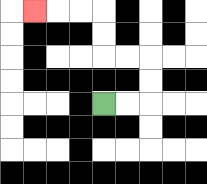{'start': '[4, 4]', 'end': '[1, 0]', 'path_directions': 'R,R,U,U,L,L,U,U,L,L,L', 'path_coordinates': '[[4, 4], [5, 4], [6, 4], [6, 3], [6, 2], [5, 2], [4, 2], [4, 1], [4, 0], [3, 0], [2, 0], [1, 0]]'}